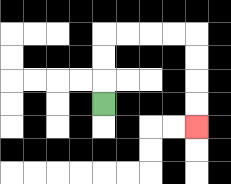{'start': '[4, 4]', 'end': '[8, 5]', 'path_directions': 'U,U,U,R,R,R,R,D,D,D,D', 'path_coordinates': '[[4, 4], [4, 3], [4, 2], [4, 1], [5, 1], [6, 1], [7, 1], [8, 1], [8, 2], [8, 3], [8, 4], [8, 5]]'}